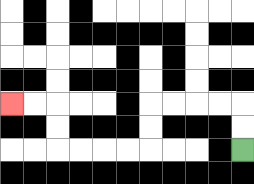{'start': '[10, 6]', 'end': '[0, 4]', 'path_directions': 'U,U,L,L,L,L,D,D,L,L,L,L,U,U,L,L', 'path_coordinates': '[[10, 6], [10, 5], [10, 4], [9, 4], [8, 4], [7, 4], [6, 4], [6, 5], [6, 6], [5, 6], [4, 6], [3, 6], [2, 6], [2, 5], [2, 4], [1, 4], [0, 4]]'}